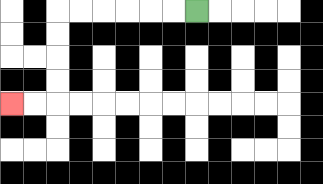{'start': '[8, 0]', 'end': '[0, 4]', 'path_directions': 'L,L,L,L,L,L,D,D,D,D,L,L', 'path_coordinates': '[[8, 0], [7, 0], [6, 0], [5, 0], [4, 0], [3, 0], [2, 0], [2, 1], [2, 2], [2, 3], [2, 4], [1, 4], [0, 4]]'}